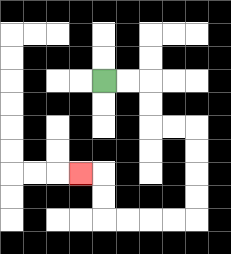{'start': '[4, 3]', 'end': '[3, 7]', 'path_directions': 'R,R,D,D,R,R,D,D,D,D,L,L,L,L,U,U,L', 'path_coordinates': '[[4, 3], [5, 3], [6, 3], [6, 4], [6, 5], [7, 5], [8, 5], [8, 6], [8, 7], [8, 8], [8, 9], [7, 9], [6, 9], [5, 9], [4, 9], [4, 8], [4, 7], [3, 7]]'}